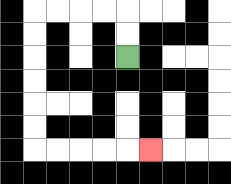{'start': '[5, 2]', 'end': '[6, 6]', 'path_directions': 'U,U,L,L,L,L,D,D,D,D,D,D,R,R,R,R,R', 'path_coordinates': '[[5, 2], [5, 1], [5, 0], [4, 0], [3, 0], [2, 0], [1, 0], [1, 1], [1, 2], [1, 3], [1, 4], [1, 5], [1, 6], [2, 6], [3, 6], [4, 6], [5, 6], [6, 6]]'}